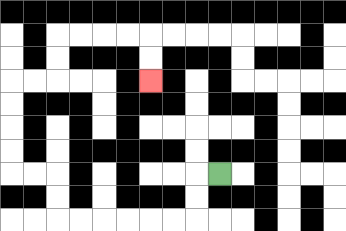{'start': '[9, 7]', 'end': '[6, 3]', 'path_directions': 'L,D,D,L,L,L,L,L,L,U,U,L,L,U,U,U,U,R,R,U,U,R,R,R,R,D,D', 'path_coordinates': '[[9, 7], [8, 7], [8, 8], [8, 9], [7, 9], [6, 9], [5, 9], [4, 9], [3, 9], [2, 9], [2, 8], [2, 7], [1, 7], [0, 7], [0, 6], [0, 5], [0, 4], [0, 3], [1, 3], [2, 3], [2, 2], [2, 1], [3, 1], [4, 1], [5, 1], [6, 1], [6, 2], [6, 3]]'}